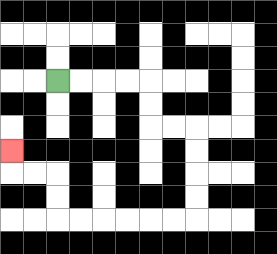{'start': '[2, 3]', 'end': '[0, 6]', 'path_directions': 'R,R,R,R,D,D,R,R,D,D,D,D,L,L,L,L,L,L,U,U,L,L,U', 'path_coordinates': '[[2, 3], [3, 3], [4, 3], [5, 3], [6, 3], [6, 4], [6, 5], [7, 5], [8, 5], [8, 6], [8, 7], [8, 8], [8, 9], [7, 9], [6, 9], [5, 9], [4, 9], [3, 9], [2, 9], [2, 8], [2, 7], [1, 7], [0, 7], [0, 6]]'}